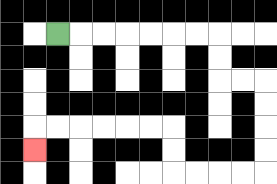{'start': '[2, 1]', 'end': '[1, 6]', 'path_directions': 'R,R,R,R,R,R,R,D,D,R,R,D,D,D,D,L,L,L,L,U,U,L,L,L,L,L,L,D', 'path_coordinates': '[[2, 1], [3, 1], [4, 1], [5, 1], [6, 1], [7, 1], [8, 1], [9, 1], [9, 2], [9, 3], [10, 3], [11, 3], [11, 4], [11, 5], [11, 6], [11, 7], [10, 7], [9, 7], [8, 7], [7, 7], [7, 6], [7, 5], [6, 5], [5, 5], [4, 5], [3, 5], [2, 5], [1, 5], [1, 6]]'}